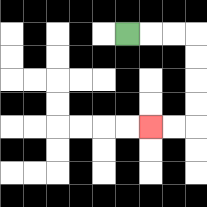{'start': '[5, 1]', 'end': '[6, 5]', 'path_directions': 'R,R,R,D,D,D,D,L,L', 'path_coordinates': '[[5, 1], [6, 1], [7, 1], [8, 1], [8, 2], [8, 3], [8, 4], [8, 5], [7, 5], [6, 5]]'}